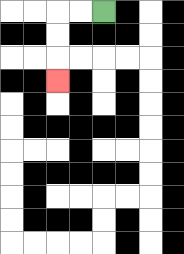{'start': '[4, 0]', 'end': '[2, 3]', 'path_directions': 'L,L,D,D,D', 'path_coordinates': '[[4, 0], [3, 0], [2, 0], [2, 1], [2, 2], [2, 3]]'}